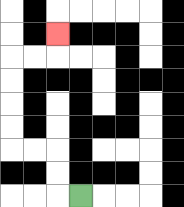{'start': '[3, 8]', 'end': '[2, 1]', 'path_directions': 'L,U,U,L,L,U,U,U,U,R,R,U', 'path_coordinates': '[[3, 8], [2, 8], [2, 7], [2, 6], [1, 6], [0, 6], [0, 5], [0, 4], [0, 3], [0, 2], [1, 2], [2, 2], [2, 1]]'}